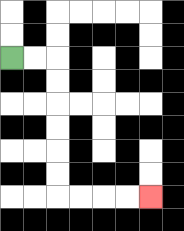{'start': '[0, 2]', 'end': '[6, 8]', 'path_directions': 'R,R,D,D,D,D,D,D,R,R,R,R', 'path_coordinates': '[[0, 2], [1, 2], [2, 2], [2, 3], [2, 4], [2, 5], [2, 6], [2, 7], [2, 8], [3, 8], [4, 8], [5, 8], [6, 8]]'}